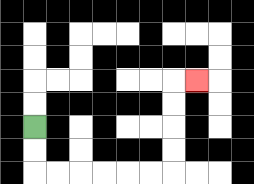{'start': '[1, 5]', 'end': '[8, 3]', 'path_directions': 'D,D,R,R,R,R,R,R,U,U,U,U,R', 'path_coordinates': '[[1, 5], [1, 6], [1, 7], [2, 7], [3, 7], [4, 7], [5, 7], [6, 7], [7, 7], [7, 6], [7, 5], [7, 4], [7, 3], [8, 3]]'}